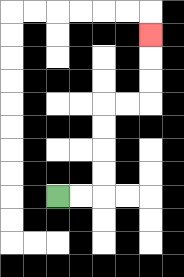{'start': '[2, 8]', 'end': '[6, 1]', 'path_directions': 'R,R,U,U,U,U,R,R,U,U,U', 'path_coordinates': '[[2, 8], [3, 8], [4, 8], [4, 7], [4, 6], [4, 5], [4, 4], [5, 4], [6, 4], [6, 3], [6, 2], [6, 1]]'}